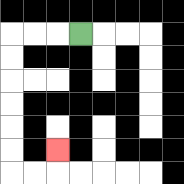{'start': '[3, 1]', 'end': '[2, 6]', 'path_directions': 'L,L,L,D,D,D,D,D,D,R,R,U', 'path_coordinates': '[[3, 1], [2, 1], [1, 1], [0, 1], [0, 2], [0, 3], [0, 4], [0, 5], [0, 6], [0, 7], [1, 7], [2, 7], [2, 6]]'}